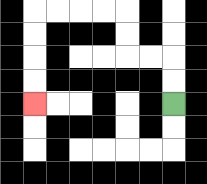{'start': '[7, 4]', 'end': '[1, 4]', 'path_directions': 'U,U,L,L,U,U,L,L,L,L,D,D,D,D', 'path_coordinates': '[[7, 4], [7, 3], [7, 2], [6, 2], [5, 2], [5, 1], [5, 0], [4, 0], [3, 0], [2, 0], [1, 0], [1, 1], [1, 2], [1, 3], [1, 4]]'}